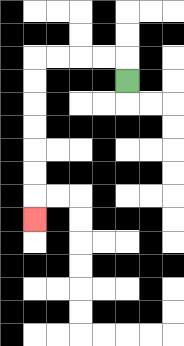{'start': '[5, 3]', 'end': '[1, 9]', 'path_directions': 'U,L,L,L,L,D,D,D,D,D,D,D', 'path_coordinates': '[[5, 3], [5, 2], [4, 2], [3, 2], [2, 2], [1, 2], [1, 3], [1, 4], [1, 5], [1, 6], [1, 7], [1, 8], [1, 9]]'}